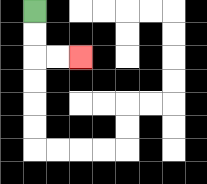{'start': '[1, 0]', 'end': '[3, 2]', 'path_directions': 'D,D,R,R', 'path_coordinates': '[[1, 0], [1, 1], [1, 2], [2, 2], [3, 2]]'}